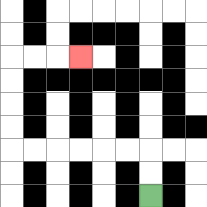{'start': '[6, 8]', 'end': '[3, 2]', 'path_directions': 'U,U,L,L,L,L,L,L,U,U,U,U,R,R,R', 'path_coordinates': '[[6, 8], [6, 7], [6, 6], [5, 6], [4, 6], [3, 6], [2, 6], [1, 6], [0, 6], [0, 5], [0, 4], [0, 3], [0, 2], [1, 2], [2, 2], [3, 2]]'}